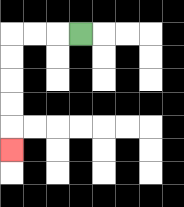{'start': '[3, 1]', 'end': '[0, 6]', 'path_directions': 'L,L,L,D,D,D,D,D', 'path_coordinates': '[[3, 1], [2, 1], [1, 1], [0, 1], [0, 2], [0, 3], [0, 4], [0, 5], [0, 6]]'}